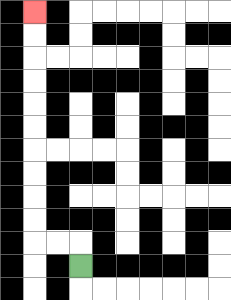{'start': '[3, 11]', 'end': '[1, 0]', 'path_directions': 'U,L,L,U,U,U,U,U,U,U,U,U,U', 'path_coordinates': '[[3, 11], [3, 10], [2, 10], [1, 10], [1, 9], [1, 8], [1, 7], [1, 6], [1, 5], [1, 4], [1, 3], [1, 2], [1, 1], [1, 0]]'}